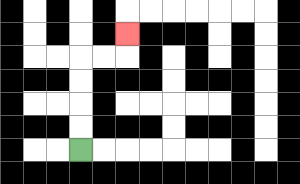{'start': '[3, 6]', 'end': '[5, 1]', 'path_directions': 'U,U,U,U,R,R,U', 'path_coordinates': '[[3, 6], [3, 5], [3, 4], [3, 3], [3, 2], [4, 2], [5, 2], [5, 1]]'}